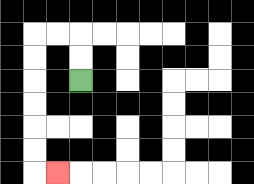{'start': '[3, 3]', 'end': '[2, 7]', 'path_directions': 'U,U,L,L,D,D,D,D,D,D,R', 'path_coordinates': '[[3, 3], [3, 2], [3, 1], [2, 1], [1, 1], [1, 2], [1, 3], [1, 4], [1, 5], [1, 6], [1, 7], [2, 7]]'}